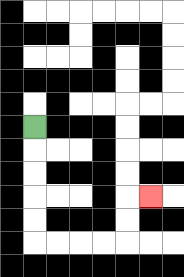{'start': '[1, 5]', 'end': '[6, 8]', 'path_directions': 'D,D,D,D,D,R,R,R,R,U,U,R', 'path_coordinates': '[[1, 5], [1, 6], [1, 7], [1, 8], [1, 9], [1, 10], [2, 10], [3, 10], [4, 10], [5, 10], [5, 9], [5, 8], [6, 8]]'}